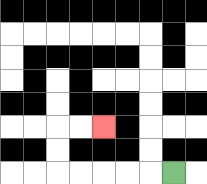{'start': '[7, 7]', 'end': '[4, 5]', 'path_directions': 'L,L,L,L,L,U,U,R,R', 'path_coordinates': '[[7, 7], [6, 7], [5, 7], [4, 7], [3, 7], [2, 7], [2, 6], [2, 5], [3, 5], [4, 5]]'}